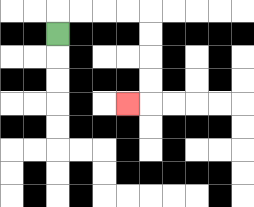{'start': '[2, 1]', 'end': '[5, 4]', 'path_directions': 'U,R,R,R,R,D,D,D,D,L', 'path_coordinates': '[[2, 1], [2, 0], [3, 0], [4, 0], [5, 0], [6, 0], [6, 1], [6, 2], [6, 3], [6, 4], [5, 4]]'}